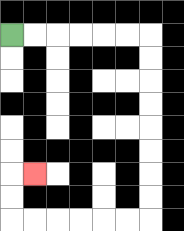{'start': '[0, 1]', 'end': '[1, 7]', 'path_directions': 'R,R,R,R,R,R,D,D,D,D,D,D,D,D,L,L,L,L,L,L,U,U,R', 'path_coordinates': '[[0, 1], [1, 1], [2, 1], [3, 1], [4, 1], [5, 1], [6, 1], [6, 2], [6, 3], [6, 4], [6, 5], [6, 6], [6, 7], [6, 8], [6, 9], [5, 9], [4, 9], [3, 9], [2, 9], [1, 9], [0, 9], [0, 8], [0, 7], [1, 7]]'}